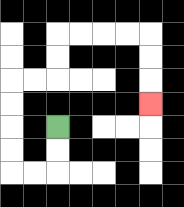{'start': '[2, 5]', 'end': '[6, 4]', 'path_directions': 'D,D,L,L,U,U,U,U,R,R,U,U,R,R,R,R,D,D,D', 'path_coordinates': '[[2, 5], [2, 6], [2, 7], [1, 7], [0, 7], [0, 6], [0, 5], [0, 4], [0, 3], [1, 3], [2, 3], [2, 2], [2, 1], [3, 1], [4, 1], [5, 1], [6, 1], [6, 2], [6, 3], [6, 4]]'}